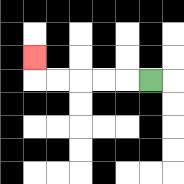{'start': '[6, 3]', 'end': '[1, 2]', 'path_directions': 'L,L,L,L,L,U', 'path_coordinates': '[[6, 3], [5, 3], [4, 3], [3, 3], [2, 3], [1, 3], [1, 2]]'}